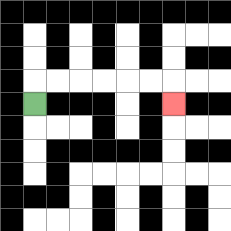{'start': '[1, 4]', 'end': '[7, 4]', 'path_directions': 'U,R,R,R,R,R,R,D', 'path_coordinates': '[[1, 4], [1, 3], [2, 3], [3, 3], [4, 3], [5, 3], [6, 3], [7, 3], [7, 4]]'}